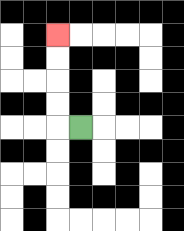{'start': '[3, 5]', 'end': '[2, 1]', 'path_directions': 'L,U,U,U,U', 'path_coordinates': '[[3, 5], [2, 5], [2, 4], [2, 3], [2, 2], [2, 1]]'}